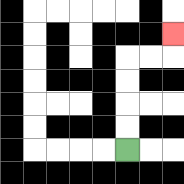{'start': '[5, 6]', 'end': '[7, 1]', 'path_directions': 'U,U,U,U,R,R,U', 'path_coordinates': '[[5, 6], [5, 5], [5, 4], [5, 3], [5, 2], [6, 2], [7, 2], [7, 1]]'}